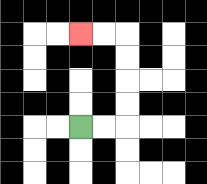{'start': '[3, 5]', 'end': '[3, 1]', 'path_directions': 'R,R,U,U,U,U,L,L', 'path_coordinates': '[[3, 5], [4, 5], [5, 5], [5, 4], [5, 3], [5, 2], [5, 1], [4, 1], [3, 1]]'}